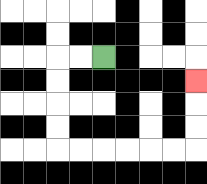{'start': '[4, 2]', 'end': '[8, 3]', 'path_directions': 'L,L,D,D,D,D,R,R,R,R,R,R,U,U,U', 'path_coordinates': '[[4, 2], [3, 2], [2, 2], [2, 3], [2, 4], [2, 5], [2, 6], [3, 6], [4, 6], [5, 6], [6, 6], [7, 6], [8, 6], [8, 5], [8, 4], [8, 3]]'}